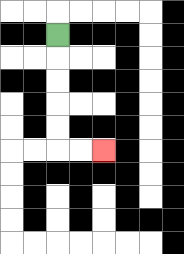{'start': '[2, 1]', 'end': '[4, 6]', 'path_directions': 'D,D,D,D,D,R,R', 'path_coordinates': '[[2, 1], [2, 2], [2, 3], [2, 4], [2, 5], [2, 6], [3, 6], [4, 6]]'}